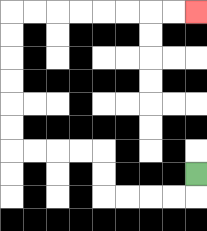{'start': '[8, 7]', 'end': '[8, 0]', 'path_directions': 'D,L,L,L,L,U,U,L,L,L,L,U,U,U,U,U,U,R,R,R,R,R,R,R,R', 'path_coordinates': '[[8, 7], [8, 8], [7, 8], [6, 8], [5, 8], [4, 8], [4, 7], [4, 6], [3, 6], [2, 6], [1, 6], [0, 6], [0, 5], [0, 4], [0, 3], [0, 2], [0, 1], [0, 0], [1, 0], [2, 0], [3, 0], [4, 0], [5, 0], [6, 0], [7, 0], [8, 0]]'}